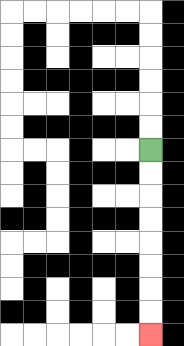{'start': '[6, 6]', 'end': '[6, 14]', 'path_directions': 'D,D,D,D,D,D,D,D', 'path_coordinates': '[[6, 6], [6, 7], [6, 8], [6, 9], [6, 10], [6, 11], [6, 12], [6, 13], [6, 14]]'}